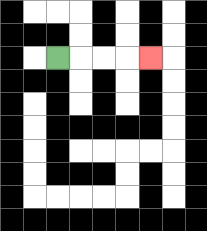{'start': '[2, 2]', 'end': '[6, 2]', 'path_directions': 'R,R,R,R', 'path_coordinates': '[[2, 2], [3, 2], [4, 2], [5, 2], [6, 2]]'}